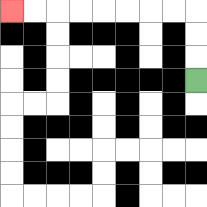{'start': '[8, 3]', 'end': '[0, 0]', 'path_directions': 'U,U,U,L,L,L,L,L,L,L,L', 'path_coordinates': '[[8, 3], [8, 2], [8, 1], [8, 0], [7, 0], [6, 0], [5, 0], [4, 0], [3, 0], [2, 0], [1, 0], [0, 0]]'}